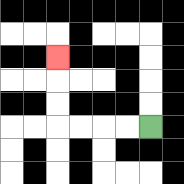{'start': '[6, 5]', 'end': '[2, 2]', 'path_directions': 'L,L,L,L,U,U,U', 'path_coordinates': '[[6, 5], [5, 5], [4, 5], [3, 5], [2, 5], [2, 4], [2, 3], [2, 2]]'}